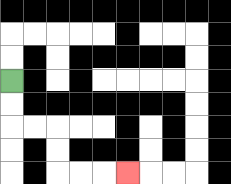{'start': '[0, 3]', 'end': '[5, 7]', 'path_directions': 'D,D,R,R,D,D,R,R,R', 'path_coordinates': '[[0, 3], [0, 4], [0, 5], [1, 5], [2, 5], [2, 6], [2, 7], [3, 7], [4, 7], [5, 7]]'}